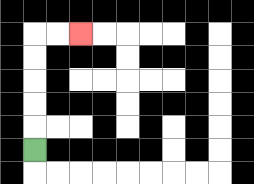{'start': '[1, 6]', 'end': '[3, 1]', 'path_directions': 'U,U,U,U,U,R,R', 'path_coordinates': '[[1, 6], [1, 5], [1, 4], [1, 3], [1, 2], [1, 1], [2, 1], [3, 1]]'}